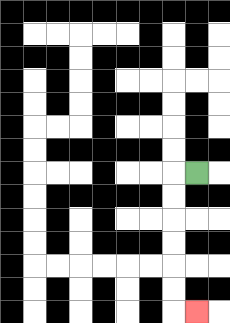{'start': '[8, 7]', 'end': '[8, 13]', 'path_directions': 'L,D,D,D,D,D,D,R', 'path_coordinates': '[[8, 7], [7, 7], [7, 8], [7, 9], [7, 10], [7, 11], [7, 12], [7, 13], [8, 13]]'}